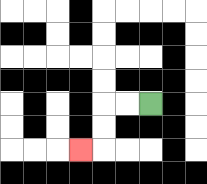{'start': '[6, 4]', 'end': '[3, 6]', 'path_directions': 'L,L,D,D,L', 'path_coordinates': '[[6, 4], [5, 4], [4, 4], [4, 5], [4, 6], [3, 6]]'}